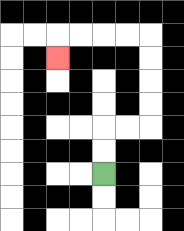{'start': '[4, 7]', 'end': '[2, 2]', 'path_directions': 'U,U,R,R,U,U,U,U,L,L,L,L,D', 'path_coordinates': '[[4, 7], [4, 6], [4, 5], [5, 5], [6, 5], [6, 4], [6, 3], [6, 2], [6, 1], [5, 1], [4, 1], [3, 1], [2, 1], [2, 2]]'}